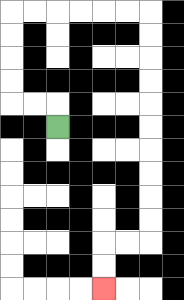{'start': '[2, 5]', 'end': '[4, 12]', 'path_directions': 'U,L,L,U,U,U,U,R,R,R,R,R,R,D,D,D,D,D,D,D,D,D,D,L,L,D,D', 'path_coordinates': '[[2, 5], [2, 4], [1, 4], [0, 4], [0, 3], [0, 2], [0, 1], [0, 0], [1, 0], [2, 0], [3, 0], [4, 0], [5, 0], [6, 0], [6, 1], [6, 2], [6, 3], [6, 4], [6, 5], [6, 6], [6, 7], [6, 8], [6, 9], [6, 10], [5, 10], [4, 10], [4, 11], [4, 12]]'}